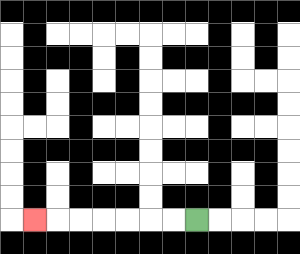{'start': '[8, 9]', 'end': '[1, 9]', 'path_directions': 'L,L,L,L,L,L,L', 'path_coordinates': '[[8, 9], [7, 9], [6, 9], [5, 9], [4, 9], [3, 9], [2, 9], [1, 9]]'}